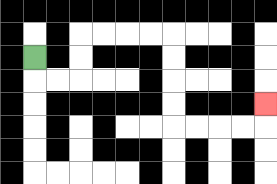{'start': '[1, 2]', 'end': '[11, 4]', 'path_directions': 'D,R,R,U,U,R,R,R,R,D,D,D,D,R,R,R,R,U', 'path_coordinates': '[[1, 2], [1, 3], [2, 3], [3, 3], [3, 2], [3, 1], [4, 1], [5, 1], [6, 1], [7, 1], [7, 2], [7, 3], [7, 4], [7, 5], [8, 5], [9, 5], [10, 5], [11, 5], [11, 4]]'}